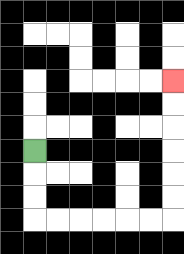{'start': '[1, 6]', 'end': '[7, 3]', 'path_directions': 'D,D,D,R,R,R,R,R,R,U,U,U,U,U,U', 'path_coordinates': '[[1, 6], [1, 7], [1, 8], [1, 9], [2, 9], [3, 9], [4, 9], [5, 9], [6, 9], [7, 9], [7, 8], [7, 7], [7, 6], [7, 5], [7, 4], [7, 3]]'}